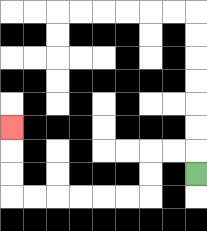{'start': '[8, 7]', 'end': '[0, 5]', 'path_directions': 'U,L,L,D,D,L,L,L,L,L,L,U,U,U', 'path_coordinates': '[[8, 7], [8, 6], [7, 6], [6, 6], [6, 7], [6, 8], [5, 8], [4, 8], [3, 8], [2, 8], [1, 8], [0, 8], [0, 7], [0, 6], [0, 5]]'}